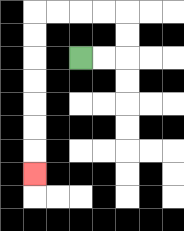{'start': '[3, 2]', 'end': '[1, 7]', 'path_directions': 'R,R,U,U,L,L,L,L,D,D,D,D,D,D,D', 'path_coordinates': '[[3, 2], [4, 2], [5, 2], [5, 1], [5, 0], [4, 0], [3, 0], [2, 0], [1, 0], [1, 1], [1, 2], [1, 3], [1, 4], [1, 5], [1, 6], [1, 7]]'}